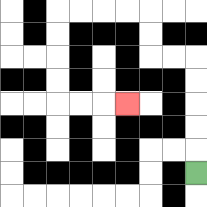{'start': '[8, 7]', 'end': '[5, 4]', 'path_directions': 'U,U,U,U,U,L,L,U,U,L,L,L,L,D,D,D,D,R,R,R', 'path_coordinates': '[[8, 7], [8, 6], [8, 5], [8, 4], [8, 3], [8, 2], [7, 2], [6, 2], [6, 1], [6, 0], [5, 0], [4, 0], [3, 0], [2, 0], [2, 1], [2, 2], [2, 3], [2, 4], [3, 4], [4, 4], [5, 4]]'}